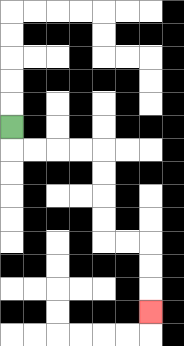{'start': '[0, 5]', 'end': '[6, 13]', 'path_directions': 'D,R,R,R,R,D,D,D,D,R,R,D,D,D', 'path_coordinates': '[[0, 5], [0, 6], [1, 6], [2, 6], [3, 6], [4, 6], [4, 7], [4, 8], [4, 9], [4, 10], [5, 10], [6, 10], [6, 11], [6, 12], [6, 13]]'}